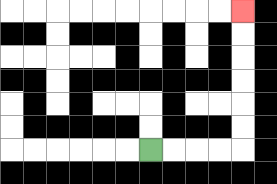{'start': '[6, 6]', 'end': '[10, 0]', 'path_directions': 'R,R,R,R,U,U,U,U,U,U', 'path_coordinates': '[[6, 6], [7, 6], [8, 6], [9, 6], [10, 6], [10, 5], [10, 4], [10, 3], [10, 2], [10, 1], [10, 0]]'}